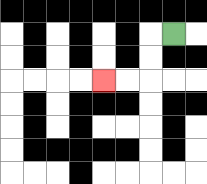{'start': '[7, 1]', 'end': '[4, 3]', 'path_directions': 'L,D,D,L,L', 'path_coordinates': '[[7, 1], [6, 1], [6, 2], [6, 3], [5, 3], [4, 3]]'}